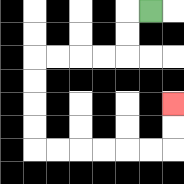{'start': '[6, 0]', 'end': '[7, 4]', 'path_directions': 'L,D,D,L,L,L,L,D,D,D,D,R,R,R,R,R,R,U,U', 'path_coordinates': '[[6, 0], [5, 0], [5, 1], [5, 2], [4, 2], [3, 2], [2, 2], [1, 2], [1, 3], [1, 4], [1, 5], [1, 6], [2, 6], [3, 6], [4, 6], [5, 6], [6, 6], [7, 6], [7, 5], [7, 4]]'}